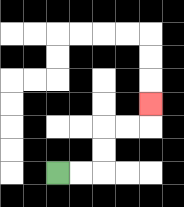{'start': '[2, 7]', 'end': '[6, 4]', 'path_directions': 'R,R,U,U,R,R,U', 'path_coordinates': '[[2, 7], [3, 7], [4, 7], [4, 6], [4, 5], [5, 5], [6, 5], [6, 4]]'}